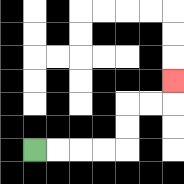{'start': '[1, 6]', 'end': '[7, 3]', 'path_directions': 'R,R,R,R,U,U,R,R,U', 'path_coordinates': '[[1, 6], [2, 6], [3, 6], [4, 6], [5, 6], [5, 5], [5, 4], [6, 4], [7, 4], [7, 3]]'}